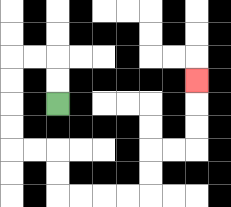{'start': '[2, 4]', 'end': '[8, 3]', 'path_directions': 'U,U,L,L,D,D,D,D,R,R,D,D,R,R,R,R,U,U,R,R,U,U,U', 'path_coordinates': '[[2, 4], [2, 3], [2, 2], [1, 2], [0, 2], [0, 3], [0, 4], [0, 5], [0, 6], [1, 6], [2, 6], [2, 7], [2, 8], [3, 8], [4, 8], [5, 8], [6, 8], [6, 7], [6, 6], [7, 6], [8, 6], [8, 5], [8, 4], [8, 3]]'}